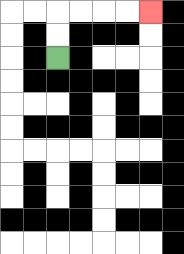{'start': '[2, 2]', 'end': '[6, 0]', 'path_directions': 'U,U,R,R,R,R', 'path_coordinates': '[[2, 2], [2, 1], [2, 0], [3, 0], [4, 0], [5, 0], [6, 0]]'}